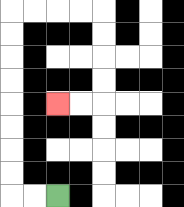{'start': '[2, 8]', 'end': '[2, 4]', 'path_directions': 'L,L,U,U,U,U,U,U,U,U,R,R,R,R,D,D,D,D,L,L', 'path_coordinates': '[[2, 8], [1, 8], [0, 8], [0, 7], [0, 6], [0, 5], [0, 4], [0, 3], [0, 2], [0, 1], [0, 0], [1, 0], [2, 0], [3, 0], [4, 0], [4, 1], [4, 2], [4, 3], [4, 4], [3, 4], [2, 4]]'}